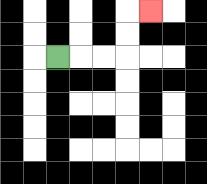{'start': '[2, 2]', 'end': '[6, 0]', 'path_directions': 'R,R,R,U,U,R', 'path_coordinates': '[[2, 2], [3, 2], [4, 2], [5, 2], [5, 1], [5, 0], [6, 0]]'}